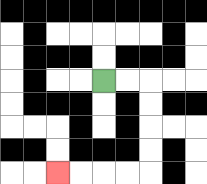{'start': '[4, 3]', 'end': '[2, 7]', 'path_directions': 'R,R,D,D,D,D,L,L,L,L', 'path_coordinates': '[[4, 3], [5, 3], [6, 3], [6, 4], [6, 5], [6, 6], [6, 7], [5, 7], [4, 7], [3, 7], [2, 7]]'}